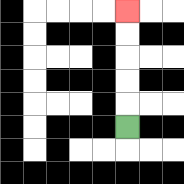{'start': '[5, 5]', 'end': '[5, 0]', 'path_directions': 'U,U,U,U,U', 'path_coordinates': '[[5, 5], [5, 4], [5, 3], [5, 2], [5, 1], [5, 0]]'}